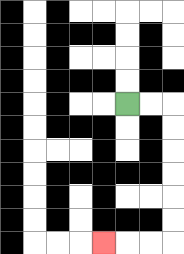{'start': '[5, 4]', 'end': '[4, 10]', 'path_directions': 'R,R,D,D,D,D,D,D,L,L,L', 'path_coordinates': '[[5, 4], [6, 4], [7, 4], [7, 5], [7, 6], [7, 7], [7, 8], [7, 9], [7, 10], [6, 10], [5, 10], [4, 10]]'}